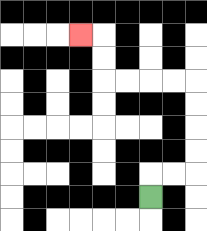{'start': '[6, 8]', 'end': '[3, 1]', 'path_directions': 'U,R,R,U,U,U,U,L,L,L,L,U,U,L', 'path_coordinates': '[[6, 8], [6, 7], [7, 7], [8, 7], [8, 6], [8, 5], [8, 4], [8, 3], [7, 3], [6, 3], [5, 3], [4, 3], [4, 2], [4, 1], [3, 1]]'}